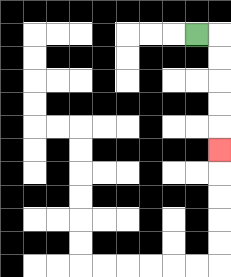{'start': '[8, 1]', 'end': '[9, 6]', 'path_directions': 'R,D,D,D,D,D', 'path_coordinates': '[[8, 1], [9, 1], [9, 2], [9, 3], [9, 4], [9, 5], [9, 6]]'}